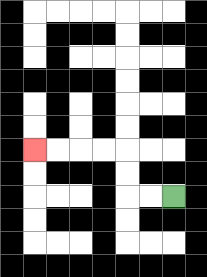{'start': '[7, 8]', 'end': '[1, 6]', 'path_directions': 'L,L,U,U,L,L,L,L', 'path_coordinates': '[[7, 8], [6, 8], [5, 8], [5, 7], [5, 6], [4, 6], [3, 6], [2, 6], [1, 6]]'}